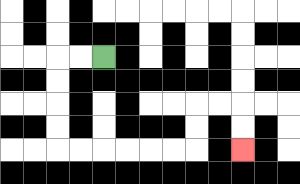{'start': '[4, 2]', 'end': '[10, 6]', 'path_directions': 'L,L,D,D,D,D,R,R,R,R,R,R,U,U,R,R,D,D', 'path_coordinates': '[[4, 2], [3, 2], [2, 2], [2, 3], [2, 4], [2, 5], [2, 6], [3, 6], [4, 6], [5, 6], [6, 6], [7, 6], [8, 6], [8, 5], [8, 4], [9, 4], [10, 4], [10, 5], [10, 6]]'}